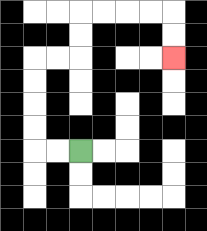{'start': '[3, 6]', 'end': '[7, 2]', 'path_directions': 'L,L,U,U,U,U,R,R,U,U,R,R,R,R,D,D', 'path_coordinates': '[[3, 6], [2, 6], [1, 6], [1, 5], [1, 4], [1, 3], [1, 2], [2, 2], [3, 2], [3, 1], [3, 0], [4, 0], [5, 0], [6, 0], [7, 0], [7, 1], [7, 2]]'}